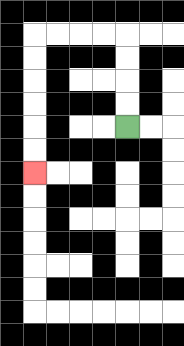{'start': '[5, 5]', 'end': '[1, 7]', 'path_directions': 'U,U,U,U,L,L,L,L,D,D,D,D,D,D', 'path_coordinates': '[[5, 5], [5, 4], [5, 3], [5, 2], [5, 1], [4, 1], [3, 1], [2, 1], [1, 1], [1, 2], [1, 3], [1, 4], [1, 5], [1, 6], [1, 7]]'}